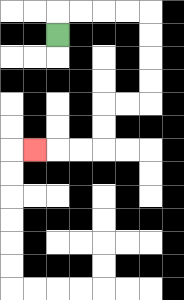{'start': '[2, 1]', 'end': '[1, 6]', 'path_directions': 'U,R,R,R,R,D,D,D,D,L,L,D,D,L,L,L', 'path_coordinates': '[[2, 1], [2, 0], [3, 0], [4, 0], [5, 0], [6, 0], [6, 1], [6, 2], [6, 3], [6, 4], [5, 4], [4, 4], [4, 5], [4, 6], [3, 6], [2, 6], [1, 6]]'}